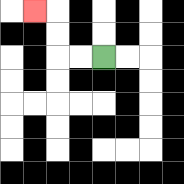{'start': '[4, 2]', 'end': '[1, 0]', 'path_directions': 'L,L,U,U,L', 'path_coordinates': '[[4, 2], [3, 2], [2, 2], [2, 1], [2, 0], [1, 0]]'}